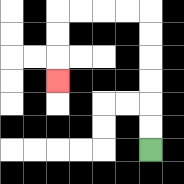{'start': '[6, 6]', 'end': '[2, 3]', 'path_directions': 'U,U,U,U,U,U,L,L,L,L,D,D,D', 'path_coordinates': '[[6, 6], [6, 5], [6, 4], [6, 3], [6, 2], [6, 1], [6, 0], [5, 0], [4, 0], [3, 0], [2, 0], [2, 1], [2, 2], [2, 3]]'}